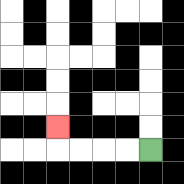{'start': '[6, 6]', 'end': '[2, 5]', 'path_directions': 'L,L,L,L,U', 'path_coordinates': '[[6, 6], [5, 6], [4, 6], [3, 6], [2, 6], [2, 5]]'}